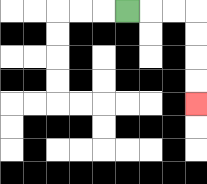{'start': '[5, 0]', 'end': '[8, 4]', 'path_directions': 'R,R,R,D,D,D,D', 'path_coordinates': '[[5, 0], [6, 0], [7, 0], [8, 0], [8, 1], [8, 2], [8, 3], [8, 4]]'}